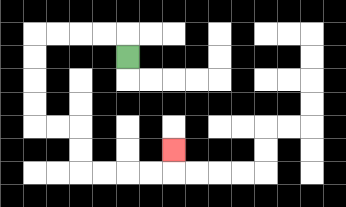{'start': '[5, 2]', 'end': '[7, 6]', 'path_directions': 'U,L,L,L,L,D,D,D,D,R,R,D,D,R,R,R,R,U', 'path_coordinates': '[[5, 2], [5, 1], [4, 1], [3, 1], [2, 1], [1, 1], [1, 2], [1, 3], [1, 4], [1, 5], [2, 5], [3, 5], [3, 6], [3, 7], [4, 7], [5, 7], [6, 7], [7, 7], [7, 6]]'}